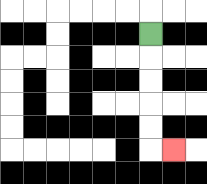{'start': '[6, 1]', 'end': '[7, 6]', 'path_directions': 'D,D,D,D,D,R', 'path_coordinates': '[[6, 1], [6, 2], [6, 3], [6, 4], [6, 5], [6, 6], [7, 6]]'}